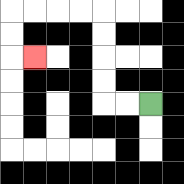{'start': '[6, 4]', 'end': '[1, 2]', 'path_directions': 'L,L,U,U,U,U,L,L,L,L,D,D,R', 'path_coordinates': '[[6, 4], [5, 4], [4, 4], [4, 3], [4, 2], [4, 1], [4, 0], [3, 0], [2, 0], [1, 0], [0, 0], [0, 1], [0, 2], [1, 2]]'}